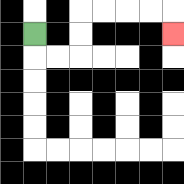{'start': '[1, 1]', 'end': '[7, 1]', 'path_directions': 'D,R,R,U,U,R,R,R,R,D', 'path_coordinates': '[[1, 1], [1, 2], [2, 2], [3, 2], [3, 1], [3, 0], [4, 0], [5, 0], [6, 0], [7, 0], [7, 1]]'}